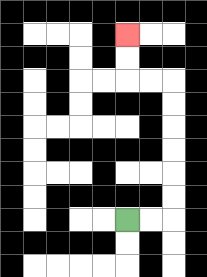{'start': '[5, 9]', 'end': '[5, 1]', 'path_directions': 'R,R,U,U,U,U,U,U,L,L,U,U', 'path_coordinates': '[[5, 9], [6, 9], [7, 9], [7, 8], [7, 7], [7, 6], [7, 5], [7, 4], [7, 3], [6, 3], [5, 3], [5, 2], [5, 1]]'}